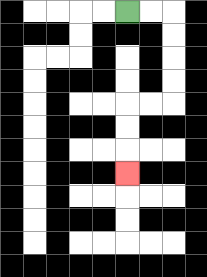{'start': '[5, 0]', 'end': '[5, 7]', 'path_directions': 'R,R,D,D,D,D,L,L,D,D,D', 'path_coordinates': '[[5, 0], [6, 0], [7, 0], [7, 1], [7, 2], [7, 3], [7, 4], [6, 4], [5, 4], [5, 5], [5, 6], [5, 7]]'}